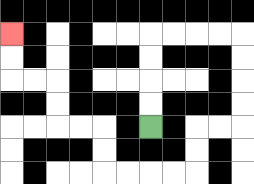{'start': '[6, 5]', 'end': '[0, 1]', 'path_directions': 'U,U,U,U,R,R,R,R,D,D,D,D,L,L,D,D,L,L,L,L,U,U,L,L,U,U,L,L,U,U', 'path_coordinates': '[[6, 5], [6, 4], [6, 3], [6, 2], [6, 1], [7, 1], [8, 1], [9, 1], [10, 1], [10, 2], [10, 3], [10, 4], [10, 5], [9, 5], [8, 5], [8, 6], [8, 7], [7, 7], [6, 7], [5, 7], [4, 7], [4, 6], [4, 5], [3, 5], [2, 5], [2, 4], [2, 3], [1, 3], [0, 3], [0, 2], [0, 1]]'}